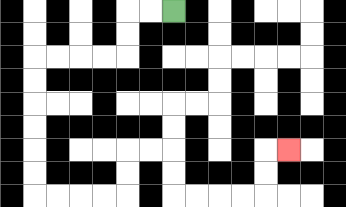{'start': '[7, 0]', 'end': '[12, 6]', 'path_directions': 'L,L,D,D,L,L,L,L,D,D,D,D,D,D,R,R,R,R,U,U,R,R,D,D,R,R,R,R,U,U,R', 'path_coordinates': '[[7, 0], [6, 0], [5, 0], [5, 1], [5, 2], [4, 2], [3, 2], [2, 2], [1, 2], [1, 3], [1, 4], [1, 5], [1, 6], [1, 7], [1, 8], [2, 8], [3, 8], [4, 8], [5, 8], [5, 7], [5, 6], [6, 6], [7, 6], [7, 7], [7, 8], [8, 8], [9, 8], [10, 8], [11, 8], [11, 7], [11, 6], [12, 6]]'}